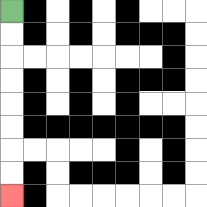{'start': '[0, 0]', 'end': '[0, 8]', 'path_directions': 'D,D,D,D,D,D,D,D', 'path_coordinates': '[[0, 0], [0, 1], [0, 2], [0, 3], [0, 4], [0, 5], [0, 6], [0, 7], [0, 8]]'}